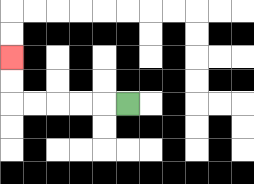{'start': '[5, 4]', 'end': '[0, 2]', 'path_directions': 'L,L,L,L,L,U,U', 'path_coordinates': '[[5, 4], [4, 4], [3, 4], [2, 4], [1, 4], [0, 4], [0, 3], [0, 2]]'}